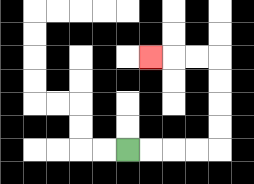{'start': '[5, 6]', 'end': '[6, 2]', 'path_directions': 'R,R,R,R,U,U,U,U,L,L,L', 'path_coordinates': '[[5, 6], [6, 6], [7, 6], [8, 6], [9, 6], [9, 5], [9, 4], [9, 3], [9, 2], [8, 2], [7, 2], [6, 2]]'}